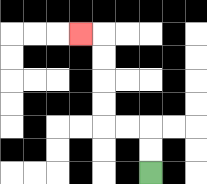{'start': '[6, 7]', 'end': '[3, 1]', 'path_directions': 'U,U,L,L,U,U,U,U,L', 'path_coordinates': '[[6, 7], [6, 6], [6, 5], [5, 5], [4, 5], [4, 4], [4, 3], [4, 2], [4, 1], [3, 1]]'}